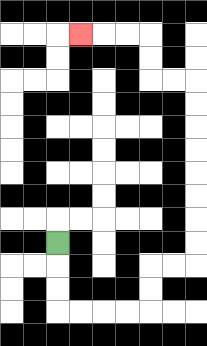{'start': '[2, 10]', 'end': '[3, 1]', 'path_directions': 'D,D,D,R,R,R,R,U,U,R,R,U,U,U,U,U,U,U,U,L,L,U,U,L,L,L', 'path_coordinates': '[[2, 10], [2, 11], [2, 12], [2, 13], [3, 13], [4, 13], [5, 13], [6, 13], [6, 12], [6, 11], [7, 11], [8, 11], [8, 10], [8, 9], [8, 8], [8, 7], [8, 6], [8, 5], [8, 4], [8, 3], [7, 3], [6, 3], [6, 2], [6, 1], [5, 1], [4, 1], [3, 1]]'}